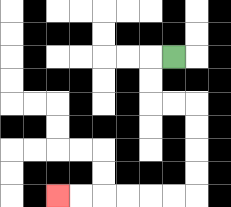{'start': '[7, 2]', 'end': '[2, 8]', 'path_directions': 'L,D,D,R,R,D,D,D,D,L,L,L,L,L,L', 'path_coordinates': '[[7, 2], [6, 2], [6, 3], [6, 4], [7, 4], [8, 4], [8, 5], [8, 6], [8, 7], [8, 8], [7, 8], [6, 8], [5, 8], [4, 8], [3, 8], [2, 8]]'}